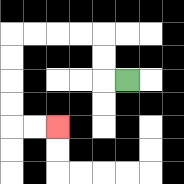{'start': '[5, 3]', 'end': '[2, 5]', 'path_directions': 'L,U,U,L,L,L,L,D,D,D,D,R,R', 'path_coordinates': '[[5, 3], [4, 3], [4, 2], [4, 1], [3, 1], [2, 1], [1, 1], [0, 1], [0, 2], [0, 3], [0, 4], [0, 5], [1, 5], [2, 5]]'}